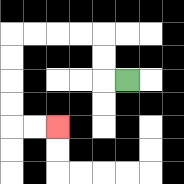{'start': '[5, 3]', 'end': '[2, 5]', 'path_directions': 'L,U,U,L,L,L,L,D,D,D,D,R,R', 'path_coordinates': '[[5, 3], [4, 3], [4, 2], [4, 1], [3, 1], [2, 1], [1, 1], [0, 1], [0, 2], [0, 3], [0, 4], [0, 5], [1, 5], [2, 5]]'}